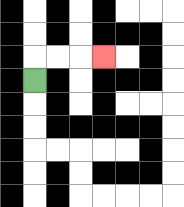{'start': '[1, 3]', 'end': '[4, 2]', 'path_directions': 'U,R,R,R', 'path_coordinates': '[[1, 3], [1, 2], [2, 2], [3, 2], [4, 2]]'}